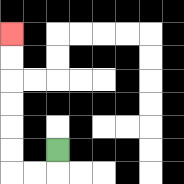{'start': '[2, 6]', 'end': '[0, 1]', 'path_directions': 'D,L,L,U,U,U,U,U,U', 'path_coordinates': '[[2, 6], [2, 7], [1, 7], [0, 7], [0, 6], [0, 5], [0, 4], [0, 3], [0, 2], [0, 1]]'}